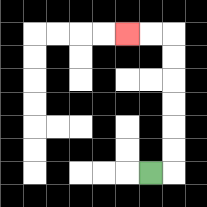{'start': '[6, 7]', 'end': '[5, 1]', 'path_directions': 'R,U,U,U,U,U,U,L,L', 'path_coordinates': '[[6, 7], [7, 7], [7, 6], [7, 5], [7, 4], [7, 3], [7, 2], [7, 1], [6, 1], [5, 1]]'}